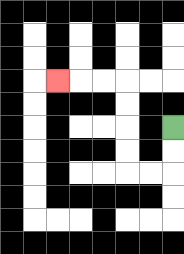{'start': '[7, 5]', 'end': '[2, 3]', 'path_directions': 'D,D,L,L,U,U,U,U,L,L,L', 'path_coordinates': '[[7, 5], [7, 6], [7, 7], [6, 7], [5, 7], [5, 6], [5, 5], [5, 4], [5, 3], [4, 3], [3, 3], [2, 3]]'}